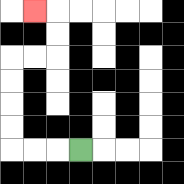{'start': '[3, 6]', 'end': '[1, 0]', 'path_directions': 'L,L,L,U,U,U,U,R,R,U,U,L', 'path_coordinates': '[[3, 6], [2, 6], [1, 6], [0, 6], [0, 5], [0, 4], [0, 3], [0, 2], [1, 2], [2, 2], [2, 1], [2, 0], [1, 0]]'}